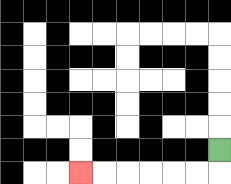{'start': '[9, 6]', 'end': '[3, 7]', 'path_directions': 'D,L,L,L,L,L,L', 'path_coordinates': '[[9, 6], [9, 7], [8, 7], [7, 7], [6, 7], [5, 7], [4, 7], [3, 7]]'}